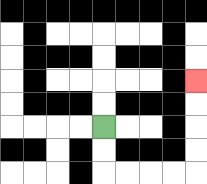{'start': '[4, 5]', 'end': '[8, 3]', 'path_directions': 'D,D,R,R,R,R,U,U,U,U', 'path_coordinates': '[[4, 5], [4, 6], [4, 7], [5, 7], [6, 7], [7, 7], [8, 7], [8, 6], [8, 5], [8, 4], [8, 3]]'}